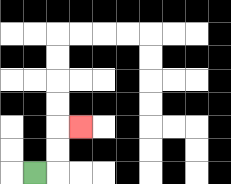{'start': '[1, 7]', 'end': '[3, 5]', 'path_directions': 'R,U,U,R', 'path_coordinates': '[[1, 7], [2, 7], [2, 6], [2, 5], [3, 5]]'}